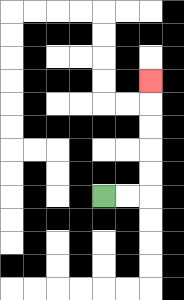{'start': '[4, 8]', 'end': '[6, 3]', 'path_directions': 'R,R,U,U,U,U,U', 'path_coordinates': '[[4, 8], [5, 8], [6, 8], [6, 7], [6, 6], [6, 5], [6, 4], [6, 3]]'}